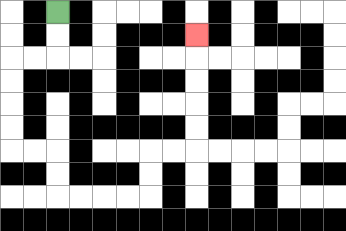{'start': '[2, 0]', 'end': '[8, 1]', 'path_directions': 'D,D,L,L,D,D,D,D,R,R,D,D,R,R,R,R,U,U,R,R,U,U,U,U,U', 'path_coordinates': '[[2, 0], [2, 1], [2, 2], [1, 2], [0, 2], [0, 3], [0, 4], [0, 5], [0, 6], [1, 6], [2, 6], [2, 7], [2, 8], [3, 8], [4, 8], [5, 8], [6, 8], [6, 7], [6, 6], [7, 6], [8, 6], [8, 5], [8, 4], [8, 3], [8, 2], [8, 1]]'}